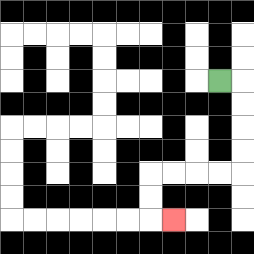{'start': '[9, 3]', 'end': '[7, 9]', 'path_directions': 'R,D,D,D,D,L,L,L,L,D,D,R', 'path_coordinates': '[[9, 3], [10, 3], [10, 4], [10, 5], [10, 6], [10, 7], [9, 7], [8, 7], [7, 7], [6, 7], [6, 8], [6, 9], [7, 9]]'}